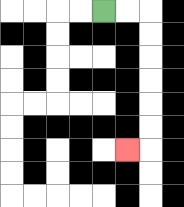{'start': '[4, 0]', 'end': '[5, 6]', 'path_directions': 'R,R,D,D,D,D,D,D,L', 'path_coordinates': '[[4, 0], [5, 0], [6, 0], [6, 1], [6, 2], [6, 3], [6, 4], [6, 5], [6, 6], [5, 6]]'}